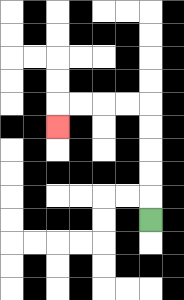{'start': '[6, 9]', 'end': '[2, 5]', 'path_directions': 'U,U,U,U,U,L,L,L,L,D', 'path_coordinates': '[[6, 9], [6, 8], [6, 7], [6, 6], [6, 5], [6, 4], [5, 4], [4, 4], [3, 4], [2, 4], [2, 5]]'}